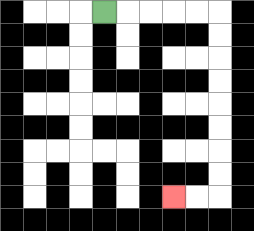{'start': '[4, 0]', 'end': '[7, 8]', 'path_directions': 'R,R,R,R,R,D,D,D,D,D,D,D,D,L,L', 'path_coordinates': '[[4, 0], [5, 0], [6, 0], [7, 0], [8, 0], [9, 0], [9, 1], [9, 2], [9, 3], [9, 4], [9, 5], [9, 6], [9, 7], [9, 8], [8, 8], [7, 8]]'}